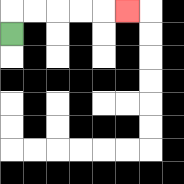{'start': '[0, 1]', 'end': '[5, 0]', 'path_directions': 'U,R,R,R,R,R', 'path_coordinates': '[[0, 1], [0, 0], [1, 0], [2, 0], [3, 0], [4, 0], [5, 0]]'}